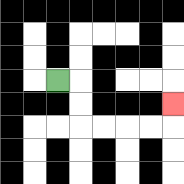{'start': '[2, 3]', 'end': '[7, 4]', 'path_directions': 'R,D,D,R,R,R,R,U', 'path_coordinates': '[[2, 3], [3, 3], [3, 4], [3, 5], [4, 5], [5, 5], [6, 5], [7, 5], [7, 4]]'}